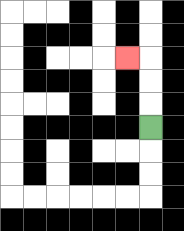{'start': '[6, 5]', 'end': '[5, 2]', 'path_directions': 'U,U,U,L', 'path_coordinates': '[[6, 5], [6, 4], [6, 3], [6, 2], [5, 2]]'}